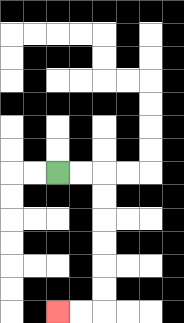{'start': '[2, 7]', 'end': '[2, 13]', 'path_directions': 'R,R,D,D,D,D,D,D,L,L', 'path_coordinates': '[[2, 7], [3, 7], [4, 7], [4, 8], [4, 9], [4, 10], [4, 11], [4, 12], [4, 13], [3, 13], [2, 13]]'}